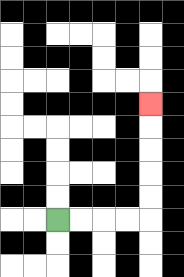{'start': '[2, 9]', 'end': '[6, 4]', 'path_directions': 'R,R,R,R,U,U,U,U,U', 'path_coordinates': '[[2, 9], [3, 9], [4, 9], [5, 9], [6, 9], [6, 8], [6, 7], [6, 6], [6, 5], [6, 4]]'}